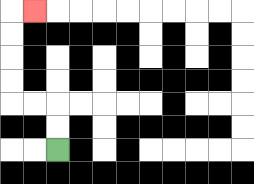{'start': '[2, 6]', 'end': '[1, 0]', 'path_directions': 'U,U,L,L,U,U,U,U,R', 'path_coordinates': '[[2, 6], [2, 5], [2, 4], [1, 4], [0, 4], [0, 3], [0, 2], [0, 1], [0, 0], [1, 0]]'}